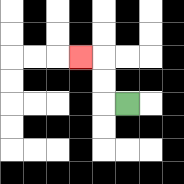{'start': '[5, 4]', 'end': '[3, 2]', 'path_directions': 'L,U,U,L', 'path_coordinates': '[[5, 4], [4, 4], [4, 3], [4, 2], [3, 2]]'}